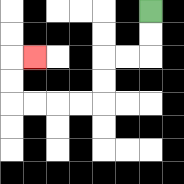{'start': '[6, 0]', 'end': '[1, 2]', 'path_directions': 'D,D,L,L,D,D,L,L,L,L,U,U,R', 'path_coordinates': '[[6, 0], [6, 1], [6, 2], [5, 2], [4, 2], [4, 3], [4, 4], [3, 4], [2, 4], [1, 4], [0, 4], [0, 3], [0, 2], [1, 2]]'}